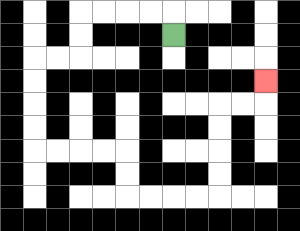{'start': '[7, 1]', 'end': '[11, 3]', 'path_directions': 'U,L,L,L,L,D,D,L,L,D,D,D,D,R,R,R,R,D,D,R,R,R,R,U,U,U,U,R,R,U', 'path_coordinates': '[[7, 1], [7, 0], [6, 0], [5, 0], [4, 0], [3, 0], [3, 1], [3, 2], [2, 2], [1, 2], [1, 3], [1, 4], [1, 5], [1, 6], [2, 6], [3, 6], [4, 6], [5, 6], [5, 7], [5, 8], [6, 8], [7, 8], [8, 8], [9, 8], [9, 7], [9, 6], [9, 5], [9, 4], [10, 4], [11, 4], [11, 3]]'}